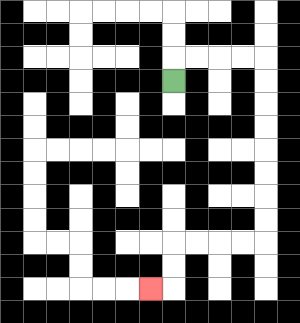{'start': '[7, 3]', 'end': '[6, 12]', 'path_directions': 'U,R,R,R,R,D,D,D,D,D,D,D,D,L,L,L,L,D,D,L', 'path_coordinates': '[[7, 3], [7, 2], [8, 2], [9, 2], [10, 2], [11, 2], [11, 3], [11, 4], [11, 5], [11, 6], [11, 7], [11, 8], [11, 9], [11, 10], [10, 10], [9, 10], [8, 10], [7, 10], [7, 11], [7, 12], [6, 12]]'}